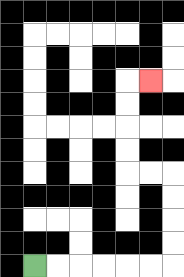{'start': '[1, 11]', 'end': '[6, 3]', 'path_directions': 'R,R,R,R,R,R,U,U,U,U,L,L,U,U,U,U,R', 'path_coordinates': '[[1, 11], [2, 11], [3, 11], [4, 11], [5, 11], [6, 11], [7, 11], [7, 10], [7, 9], [7, 8], [7, 7], [6, 7], [5, 7], [5, 6], [5, 5], [5, 4], [5, 3], [6, 3]]'}